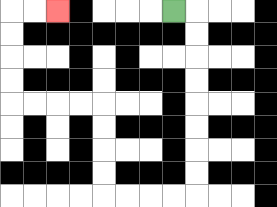{'start': '[7, 0]', 'end': '[2, 0]', 'path_directions': 'R,D,D,D,D,D,D,D,D,L,L,L,L,U,U,U,U,L,L,L,L,U,U,U,U,R,R', 'path_coordinates': '[[7, 0], [8, 0], [8, 1], [8, 2], [8, 3], [8, 4], [8, 5], [8, 6], [8, 7], [8, 8], [7, 8], [6, 8], [5, 8], [4, 8], [4, 7], [4, 6], [4, 5], [4, 4], [3, 4], [2, 4], [1, 4], [0, 4], [0, 3], [0, 2], [0, 1], [0, 0], [1, 0], [2, 0]]'}